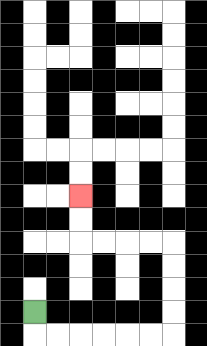{'start': '[1, 13]', 'end': '[3, 8]', 'path_directions': 'D,R,R,R,R,R,R,U,U,U,U,L,L,L,L,U,U', 'path_coordinates': '[[1, 13], [1, 14], [2, 14], [3, 14], [4, 14], [5, 14], [6, 14], [7, 14], [7, 13], [7, 12], [7, 11], [7, 10], [6, 10], [5, 10], [4, 10], [3, 10], [3, 9], [3, 8]]'}